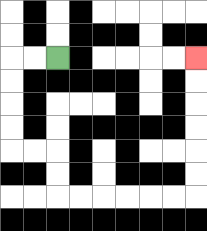{'start': '[2, 2]', 'end': '[8, 2]', 'path_directions': 'L,L,D,D,D,D,R,R,D,D,R,R,R,R,R,R,U,U,U,U,U,U', 'path_coordinates': '[[2, 2], [1, 2], [0, 2], [0, 3], [0, 4], [0, 5], [0, 6], [1, 6], [2, 6], [2, 7], [2, 8], [3, 8], [4, 8], [5, 8], [6, 8], [7, 8], [8, 8], [8, 7], [8, 6], [8, 5], [8, 4], [8, 3], [8, 2]]'}